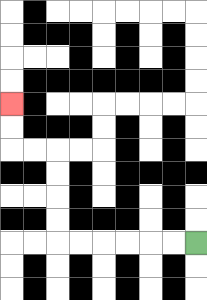{'start': '[8, 10]', 'end': '[0, 4]', 'path_directions': 'L,L,L,L,L,L,U,U,U,U,L,L,U,U', 'path_coordinates': '[[8, 10], [7, 10], [6, 10], [5, 10], [4, 10], [3, 10], [2, 10], [2, 9], [2, 8], [2, 7], [2, 6], [1, 6], [0, 6], [0, 5], [0, 4]]'}